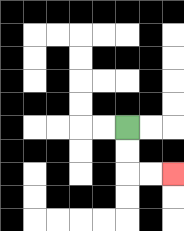{'start': '[5, 5]', 'end': '[7, 7]', 'path_directions': 'D,D,R,R', 'path_coordinates': '[[5, 5], [5, 6], [5, 7], [6, 7], [7, 7]]'}